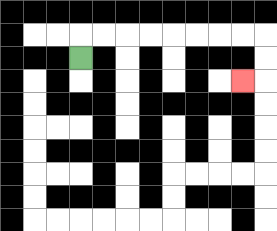{'start': '[3, 2]', 'end': '[10, 3]', 'path_directions': 'U,R,R,R,R,R,R,R,R,D,D,L', 'path_coordinates': '[[3, 2], [3, 1], [4, 1], [5, 1], [6, 1], [7, 1], [8, 1], [9, 1], [10, 1], [11, 1], [11, 2], [11, 3], [10, 3]]'}